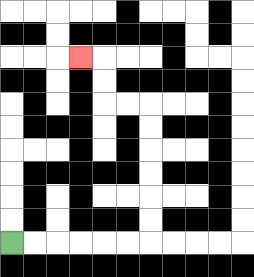{'start': '[0, 10]', 'end': '[3, 2]', 'path_directions': 'R,R,R,R,R,R,U,U,U,U,U,U,L,L,U,U,L', 'path_coordinates': '[[0, 10], [1, 10], [2, 10], [3, 10], [4, 10], [5, 10], [6, 10], [6, 9], [6, 8], [6, 7], [6, 6], [6, 5], [6, 4], [5, 4], [4, 4], [4, 3], [4, 2], [3, 2]]'}